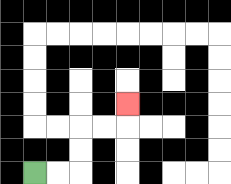{'start': '[1, 7]', 'end': '[5, 4]', 'path_directions': 'R,R,U,U,R,R,U', 'path_coordinates': '[[1, 7], [2, 7], [3, 7], [3, 6], [3, 5], [4, 5], [5, 5], [5, 4]]'}